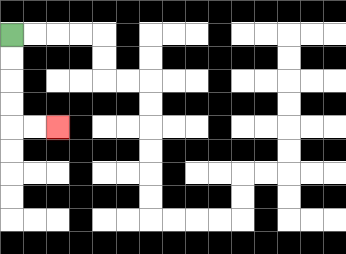{'start': '[0, 1]', 'end': '[2, 5]', 'path_directions': 'D,D,D,D,R,R', 'path_coordinates': '[[0, 1], [0, 2], [0, 3], [0, 4], [0, 5], [1, 5], [2, 5]]'}